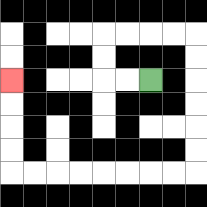{'start': '[6, 3]', 'end': '[0, 3]', 'path_directions': 'L,L,U,U,R,R,R,R,D,D,D,D,D,D,L,L,L,L,L,L,L,L,U,U,U,U', 'path_coordinates': '[[6, 3], [5, 3], [4, 3], [4, 2], [4, 1], [5, 1], [6, 1], [7, 1], [8, 1], [8, 2], [8, 3], [8, 4], [8, 5], [8, 6], [8, 7], [7, 7], [6, 7], [5, 7], [4, 7], [3, 7], [2, 7], [1, 7], [0, 7], [0, 6], [0, 5], [0, 4], [0, 3]]'}